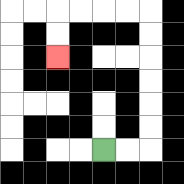{'start': '[4, 6]', 'end': '[2, 2]', 'path_directions': 'R,R,U,U,U,U,U,U,L,L,L,L,D,D', 'path_coordinates': '[[4, 6], [5, 6], [6, 6], [6, 5], [6, 4], [6, 3], [6, 2], [6, 1], [6, 0], [5, 0], [4, 0], [3, 0], [2, 0], [2, 1], [2, 2]]'}